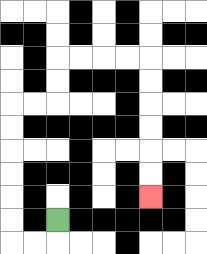{'start': '[2, 9]', 'end': '[6, 8]', 'path_directions': 'D,L,L,U,U,U,U,U,U,R,R,U,U,R,R,R,R,D,D,D,D,D,D', 'path_coordinates': '[[2, 9], [2, 10], [1, 10], [0, 10], [0, 9], [0, 8], [0, 7], [0, 6], [0, 5], [0, 4], [1, 4], [2, 4], [2, 3], [2, 2], [3, 2], [4, 2], [5, 2], [6, 2], [6, 3], [6, 4], [6, 5], [6, 6], [6, 7], [6, 8]]'}